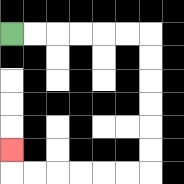{'start': '[0, 1]', 'end': '[0, 6]', 'path_directions': 'R,R,R,R,R,R,D,D,D,D,D,D,L,L,L,L,L,L,U', 'path_coordinates': '[[0, 1], [1, 1], [2, 1], [3, 1], [4, 1], [5, 1], [6, 1], [6, 2], [6, 3], [6, 4], [6, 5], [6, 6], [6, 7], [5, 7], [4, 7], [3, 7], [2, 7], [1, 7], [0, 7], [0, 6]]'}